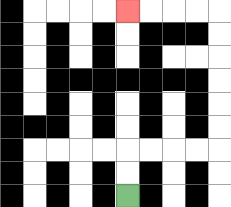{'start': '[5, 8]', 'end': '[5, 0]', 'path_directions': 'U,U,R,R,R,R,U,U,U,U,U,U,L,L,L,L', 'path_coordinates': '[[5, 8], [5, 7], [5, 6], [6, 6], [7, 6], [8, 6], [9, 6], [9, 5], [9, 4], [9, 3], [9, 2], [9, 1], [9, 0], [8, 0], [7, 0], [6, 0], [5, 0]]'}